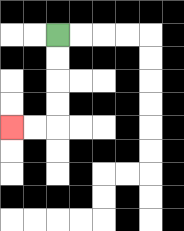{'start': '[2, 1]', 'end': '[0, 5]', 'path_directions': 'D,D,D,D,L,L', 'path_coordinates': '[[2, 1], [2, 2], [2, 3], [2, 4], [2, 5], [1, 5], [0, 5]]'}